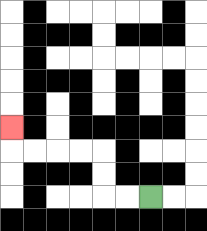{'start': '[6, 8]', 'end': '[0, 5]', 'path_directions': 'L,L,U,U,L,L,L,L,U', 'path_coordinates': '[[6, 8], [5, 8], [4, 8], [4, 7], [4, 6], [3, 6], [2, 6], [1, 6], [0, 6], [0, 5]]'}